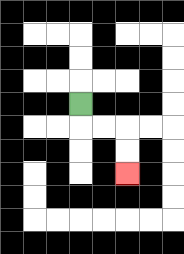{'start': '[3, 4]', 'end': '[5, 7]', 'path_directions': 'D,R,R,D,D', 'path_coordinates': '[[3, 4], [3, 5], [4, 5], [5, 5], [5, 6], [5, 7]]'}